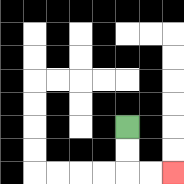{'start': '[5, 5]', 'end': '[7, 7]', 'path_directions': 'D,D,R,R', 'path_coordinates': '[[5, 5], [5, 6], [5, 7], [6, 7], [7, 7]]'}